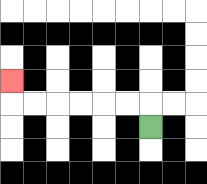{'start': '[6, 5]', 'end': '[0, 3]', 'path_directions': 'U,L,L,L,L,L,L,U', 'path_coordinates': '[[6, 5], [6, 4], [5, 4], [4, 4], [3, 4], [2, 4], [1, 4], [0, 4], [0, 3]]'}